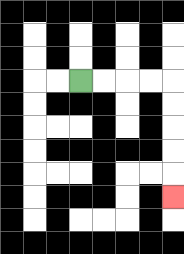{'start': '[3, 3]', 'end': '[7, 8]', 'path_directions': 'R,R,R,R,D,D,D,D,D', 'path_coordinates': '[[3, 3], [4, 3], [5, 3], [6, 3], [7, 3], [7, 4], [7, 5], [7, 6], [7, 7], [7, 8]]'}